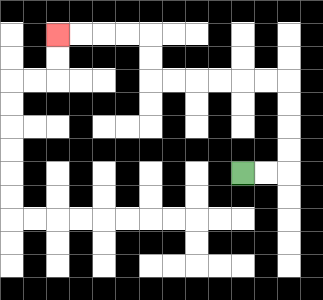{'start': '[10, 7]', 'end': '[2, 1]', 'path_directions': 'R,R,U,U,U,U,L,L,L,L,L,L,U,U,L,L,L,L', 'path_coordinates': '[[10, 7], [11, 7], [12, 7], [12, 6], [12, 5], [12, 4], [12, 3], [11, 3], [10, 3], [9, 3], [8, 3], [7, 3], [6, 3], [6, 2], [6, 1], [5, 1], [4, 1], [3, 1], [2, 1]]'}